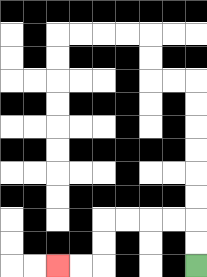{'start': '[8, 11]', 'end': '[2, 11]', 'path_directions': 'U,U,L,L,L,L,D,D,L,L', 'path_coordinates': '[[8, 11], [8, 10], [8, 9], [7, 9], [6, 9], [5, 9], [4, 9], [4, 10], [4, 11], [3, 11], [2, 11]]'}